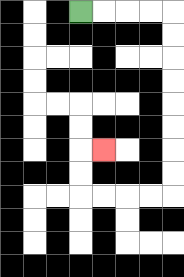{'start': '[3, 0]', 'end': '[4, 6]', 'path_directions': 'R,R,R,R,D,D,D,D,D,D,D,D,L,L,L,L,U,U,R', 'path_coordinates': '[[3, 0], [4, 0], [5, 0], [6, 0], [7, 0], [7, 1], [7, 2], [7, 3], [7, 4], [7, 5], [7, 6], [7, 7], [7, 8], [6, 8], [5, 8], [4, 8], [3, 8], [3, 7], [3, 6], [4, 6]]'}